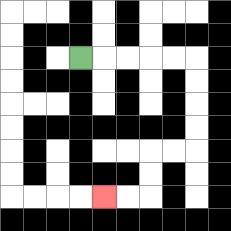{'start': '[3, 2]', 'end': '[4, 8]', 'path_directions': 'R,R,R,R,R,D,D,D,D,L,L,D,D,L,L', 'path_coordinates': '[[3, 2], [4, 2], [5, 2], [6, 2], [7, 2], [8, 2], [8, 3], [8, 4], [8, 5], [8, 6], [7, 6], [6, 6], [6, 7], [6, 8], [5, 8], [4, 8]]'}